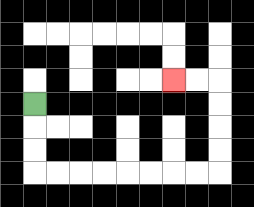{'start': '[1, 4]', 'end': '[7, 3]', 'path_directions': 'D,D,D,R,R,R,R,R,R,R,R,U,U,U,U,L,L', 'path_coordinates': '[[1, 4], [1, 5], [1, 6], [1, 7], [2, 7], [3, 7], [4, 7], [5, 7], [6, 7], [7, 7], [8, 7], [9, 7], [9, 6], [9, 5], [9, 4], [9, 3], [8, 3], [7, 3]]'}